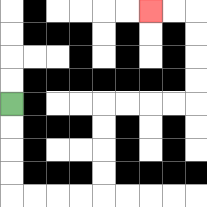{'start': '[0, 4]', 'end': '[6, 0]', 'path_directions': 'D,D,D,D,R,R,R,R,U,U,U,U,R,R,R,R,U,U,U,U,L,L', 'path_coordinates': '[[0, 4], [0, 5], [0, 6], [0, 7], [0, 8], [1, 8], [2, 8], [3, 8], [4, 8], [4, 7], [4, 6], [4, 5], [4, 4], [5, 4], [6, 4], [7, 4], [8, 4], [8, 3], [8, 2], [8, 1], [8, 0], [7, 0], [6, 0]]'}